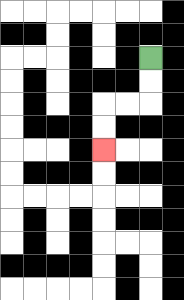{'start': '[6, 2]', 'end': '[4, 6]', 'path_directions': 'D,D,L,L,D,D', 'path_coordinates': '[[6, 2], [6, 3], [6, 4], [5, 4], [4, 4], [4, 5], [4, 6]]'}